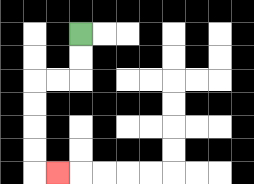{'start': '[3, 1]', 'end': '[2, 7]', 'path_directions': 'D,D,L,L,D,D,D,D,R', 'path_coordinates': '[[3, 1], [3, 2], [3, 3], [2, 3], [1, 3], [1, 4], [1, 5], [1, 6], [1, 7], [2, 7]]'}